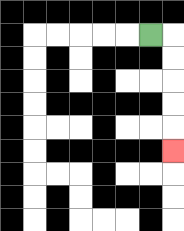{'start': '[6, 1]', 'end': '[7, 6]', 'path_directions': 'R,D,D,D,D,D', 'path_coordinates': '[[6, 1], [7, 1], [7, 2], [7, 3], [7, 4], [7, 5], [7, 6]]'}